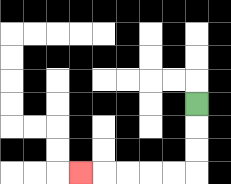{'start': '[8, 4]', 'end': '[3, 7]', 'path_directions': 'D,D,D,L,L,L,L,L', 'path_coordinates': '[[8, 4], [8, 5], [8, 6], [8, 7], [7, 7], [6, 7], [5, 7], [4, 7], [3, 7]]'}